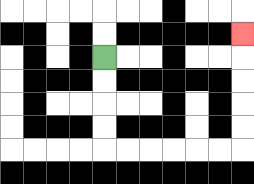{'start': '[4, 2]', 'end': '[10, 1]', 'path_directions': 'D,D,D,D,R,R,R,R,R,R,U,U,U,U,U', 'path_coordinates': '[[4, 2], [4, 3], [4, 4], [4, 5], [4, 6], [5, 6], [6, 6], [7, 6], [8, 6], [9, 6], [10, 6], [10, 5], [10, 4], [10, 3], [10, 2], [10, 1]]'}